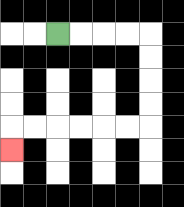{'start': '[2, 1]', 'end': '[0, 6]', 'path_directions': 'R,R,R,R,D,D,D,D,L,L,L,L,L,L,D', 'path_coordinates': '[[2, 1], [3, 1], [4, 1], [5, 1], [6, 1], [6, 2], [6, 3], [6, 4], [6, 5], [5, 5], [4, 5], [3, 5], [2, 5], [1, 5], [0, 5], [0, 6]]'}